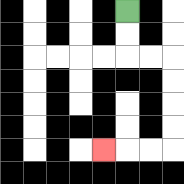{'start': '[5, 0]', 'end': '[4, 6]', 'path_directions': 'D,D,R,R,D,D,D,D,L,L,L', 'path_coordinates': '[[5, 0], [5, 1], [5, 2], [6, 2], [7, 2], [7, 3], [7, 4], [7, 5], [7, 6], [6, 6], [5, 6], [4, 6]]'}